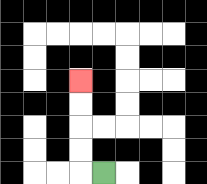{'start': '[4, 7]', 'end': '[3, 3]', 'path_directions': 'L,U,U,U,U', 'path_coordinates': '[[4, 7], [3, 7], [3, 6], [3, 5], [3, 4], [3, 3]]'}